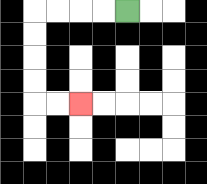{'start': '[5, 0]', 'end': '[3, 4]', 'path_directions': 'L,L,L,L,D,D,D,D,R,R', 'path_coordinates': '[[5, 0], [4, 0], [3, 0], [2, 0], [1, 0], [1, 1], [1, 2], [1, 3], [1, 4], [2, 4], [3, 4]]'}